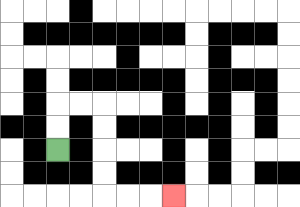{'start': '[2, 6]', 'end': '[7, 8]', 'path_directions': 'U,U,R,R,D,D,D,D,R,R,R', 'path_coordinates': '[[2, 6], [2, 5], [2, 4], [3, 4], [4, 4], [4, 5], [4, 6], [4, 7], [4, 8], [5, 8], [6, 8], [7, 8]]'}